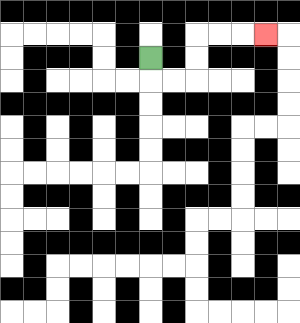{'start': '[6, 2]', 'end': '[11, 1]', 'path_directions': 'D,R,R,U,U,R,R,R', 'path_coordinates': '[[6, 2], [6, 3], [7, 3], [8, 3], [8, 2], [8, 1], [9, 1], [10, 1], [11, 1]]'}